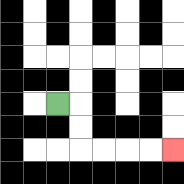{'start': '[2, 4]', 'end': '[7, 6]', 'path_directions': 'R,D,D,R,R,R,R', 'path_coordinates': '[[2, 4], [3, 4], [3, 5], [3, 6], [4, 6], [5, 6], [6, 6], [7, 6]]'}